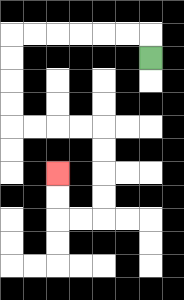{'start': '[6, 2]', 'end': '[2, 7]', 'path_directions': 'U,L,L,L,L,L,L,D,D,D,D,R,R,R,R,D,D,D,D,L,L,U,U', 'path_coordinates': '[[6, 2], [6, 1], [5, 1], [4, 1], [3, 1], [2, 1], [1, 1], [0, 1], [0, 2], [0, 3], [0, 4], [0, 5], [1, 5], [2, 5], [3, 5], [4, 5], [4, 6], [4, 7], [4, 8], [4, 9], [3, 9], [2, 9], [2, 8], [2, 7]]'}